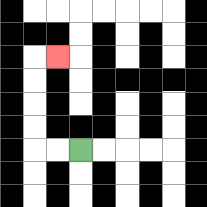{'start': '[3, 6]', 'end': '[2, 2]', 'path_directions': 'L,L,U,U,U,U,R', 'path_coordinates': '[[3, 6], [2, 6], [1, 6], [1, 5], [1, 4], [1, 3], [1, 2], [2, 2]]'}